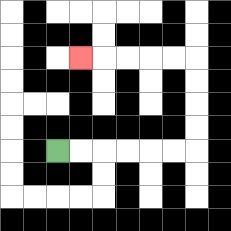{'start': '[2, 6]', 'end': '[3, 2]', 'path_directions': 'R,R,R,R,R,R,U,U,U,U,L,L,L,L,L', 'path_coordinates': '[[2, 6], [3, 6], [4, 6], [5, 6], [6, 6], [7, 6], [8, 6], [8, 5], [8, 4], [8, 3], [8, 2], [7, 2], [6, 2], [5, 2], [4, 2], [3, 2]]'}